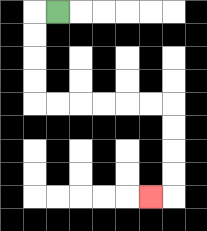{'start': '[2, 0]', 'end': '[6, 8]', 'path_directions': 'L,D,D,D,D,R,R,R,R,R,R,D,D,D,D,L', 'path_coordinates': '[[2, 0], [1, 0], [1, 1], [1, 2], [1, 3], [1, 4], [2, 4], [3, 4], [4, 4], [5, 4], [6, 4], [7, 4], [7, 5], [7, 6], [7, 7], [7, 8], [6, 8]]'}